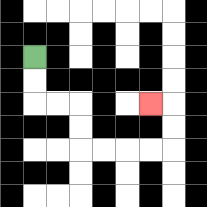{'start': '[1, 2]', 'end': '[6, 4]', 'path_directions': 'D,D,R,R,D,D,R,R,R,R,U,U,L', 'path_coordinates': '[[1, 2], [1, 3], [1, 4], [2, 4], [3, 4], [3, 5], [3, 6], [4, 6], [5, 6], [6, 6], [7, 6], [7, 5], [7, 4], [6, 4]]'}